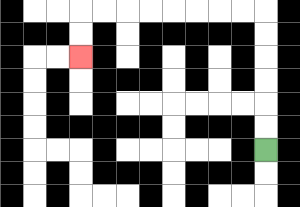{'start': '[11, 6]', 'end': '[3, 2]', 'path_directions': 'U,U,U,U,U,U,L,L,L,L,L,L,L,L,D,D', 'path_coordinates': '[[11, 6], [11, 5], [11, 4], [11, 3], [11, 2], [11, 1], [11, 0], [10, 0], [9, 0], [8, 0], [7, 0], [6, 0], [5, 0], [4, 0], [3, 0], [3, 1], [3, 2]]'}